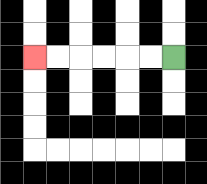{'start': '[7, 2]', 'end': '[1, 2]', 'path_directions': 'L,L,L,L,L,L', 'path_coordinates': '[[7, 2], [6, 2], [5, 2], [4, 2], [3, 2], [2, 2], [1, 2]]'}